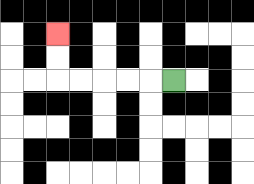{'start': '[7, 3]', 'end': '[2, 1]', 'path_directions': 'L,L,L,L,L,U,U', 'path_coordinates': '[[7, 3], [6, 3], [5, 3], [4, 3], [3, 3], [2, 3], [2, 2], [2, 1]]'}